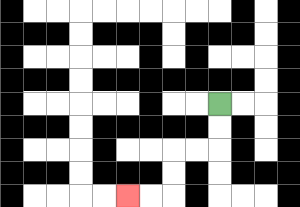{'start': '[9, 4]', 'end': '[5, 8]', 'path_directions': 'D,D,L,L,D,D,L,L', 'path_coordinates': '[[9, 4], [9, 5], [9, 6], [8, 6], [7, 6], [7, 7], [7, 8], [6, 8], [5, 8]]'}